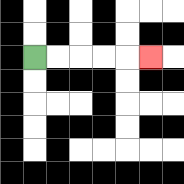{'start': '[1, 2]', 'end': '[6, 2]', 'path_directions': 'R,R,R,R,R', 'path_coordinates': '[[1, 2], [2, 2], [3, 2], [4, 2], [5, 2], [6, 2]]'}